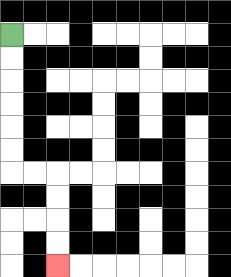{'start': '[0, 1]', 'end': '[2, 11]', 'path_directions': 'D,D,D,D,D,D,R,R,D,D,D,D', 'path_coordinates': '[[0, 1], [0, 2], [0, 3], [0, 4], [0, 5], [0, 6], [0, 7], [1, 7], [2, 7], [2, 8], [2, 9], [2, 10], [2, 11]]'}